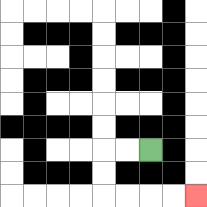{'start': '[6, 6]', 'end': '[8, 8]', 'path_directions': 'L,L,D,D,R,R,R,R', 'path_coordinates': '[[6, 6], [5, 6], [4, 6], [4, 7], [4, 8], [5, 8], [6, 8], [7, 8], [8, 8]]'}